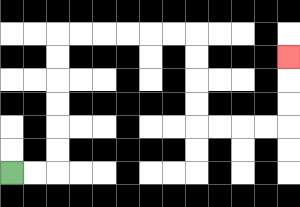{'start': '[0, 7]', 'end': '[12, 2]', 'path_directions': 'R,R,U,U,U,U,U,U,R,R,R,R,R,R,D,D,D,D,R,R,R,R,U,U,U', 'path_coordinates': '[[0, 7], [1, 7], [2, 7], [2, 6], [2, 5], [2, 4], [2, 3], [2, 2], [2, 1], [3, 1], [4, 1], [5, 1], [6, 1], [7, 1], [8, 1], [8, 2], [8, 3], [8, 4], [8, 5], [9, 5], [10, 5], [11, 5], [12, 5], [12, 4], [12, 3], [12, 2]]'}